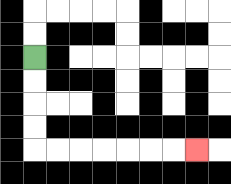{'start': '[1, 2]', 'end': '[8, 6]', 'path_directions': 'D,D,D,D,R,R,R,R,R,R,R', 'path_coordinates': '[[1, 2], [1, 3], [1, 4], [1, 5], [1, 6], [2, 6], [3, 6], [4, 6], [5, 6], [6, 6], [7, 6], [8, 6]]'}